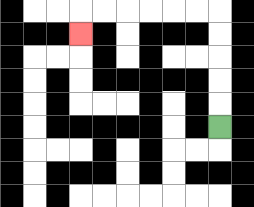{'start': '[9, 5]', 'end': '[3, 1]', 'path_directions': 'U,U,U,U,U,L,L,L,L,L,L,D', 'path_coordinates': '[[9, 5], [9, 4], [9, 3], [9, 2], [9, 1], [9, 0], [8, 0], [7, 0], [6, 0], [5, 0], [4, 0], [3, 0], [3, 1]]'}